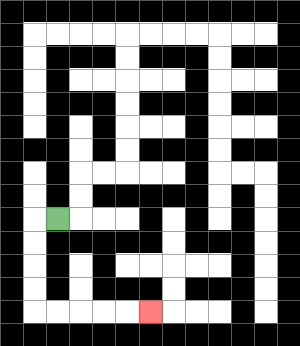{'start': '[2, 9]', 'end': '[6, 13]', 'path_directions': 'L,D,D,D,D,R,R,R,R,R', 'path_coordinates': '[[2, 9], [1, 9], [1, 10], [1, 11], [1, 12], [1, 13], [2, 13], [3, 13], [4, 13], [5, 13], [6, 13]]'}